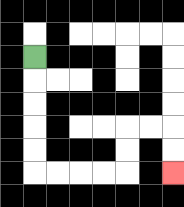{'start': '[1, 2]', 'end': '[7, 7]', 'path_directions': 'D,D,D,D,D,R,R,R,R,U,U,R,R,D,D', 'path_coordinates': '[[1, 2], [1, 3], [1, 4], [1, 5], [1, 6], [1, 7], [2, 7], [3, 7], [4, 7], [5, 7], [5, 6], [5, 5], [6, 5], [7, 5], [7, 6], [7, 7]]'}